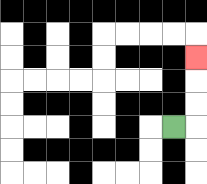{'start': '[7, 5]', 'end': '[8, 2]', 'path_directions': 'R,U,U,U', 'path_coordinates': '[[7, 5], [8, 5], [8, 4], [8, 3], [8, 2]]'}